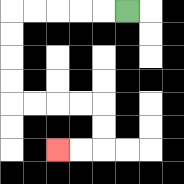{'start': '[5, 0]', 'end': '[2, 6]', 'path_directions': 'L,L,L,L,L,D,D,D,D,R,R,R,R,D,D,L,L', 'path_coordinates': '[[5, 0], [4, 0], [3, 0], [2, 0], [1, 0], [0, 0], [0, 1], [0, 2], [0, 3], [0, 4], [1, 4], [2, 4], [3, 4], [4, 4], [4, 5], [4, 6], [3, 6], [2, 6]]'}